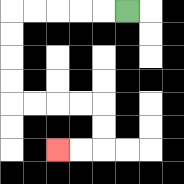{'start': '[5, 0]', 'end': '[2, 6]', 'path_directions': 'L,L,L,L,L,D,D,D,D,R,R,R,R,D,D,L,L', 'path_coordinates': '[[5, 0], [4, 0], [3, 0], [2, 0], [1, 0], [0, 0], [0, 1], [0, 2], [0, 3], [0, 4], [1, 4], [2, 4], [3, 4], [4, 4], [4, 5], [4, 6], [3, 6], [2, 6]]'}